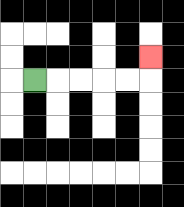{'start': '[1, 3]', 'end': '[6, 2]', 'path_directions': 'R,R,R,R,R,U', 'path_coordinates': '[[1, 3], [2, 3], [3, 3], [4, 3], [5, 3], [6, 3], [6, 2]]'}